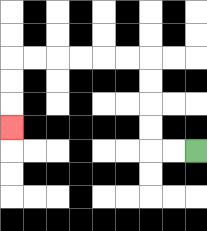{'start': '[8, 6]', 'end': '[0, 5]', 'path_directions': 'L,L,U,U,U,U,L,L,L,L,L,L,D,D,D', 'path_coordinates': '[[8, 6], [7, 6], [6, 6], [6, 5], [6, 4], [6, 3], [6, 2], [5, 2], [4, 2], [3, 2], [2, 2], [1, 2], [0, 2], [0, 3], [0, 4], [0, 5]]'}